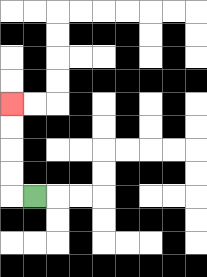{'start': '[1, 8]', 'end': '[0, 4]', 'path_directions': 'L,U,U,U,U', 'path_coordinates': '[[1, 8], [0, 8], [0, 7], [0, 6], [0, 5], [0, 4]]'}